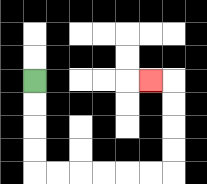{'start': '[1, 3]', 'end': '[6, 3]', 'path_directions': 'D,D,D,D,R,R,R,R,R,R,U,U,U,U,L', 'path_coordinates': '[[1, 3], [1, 4], [1, 5], [1, 6], [1, 7], [2, 7], [3, 7], [4, 7], [5, 7], [6, 7], [7, 7], [7, 6], [7, 5], [7, 4], [7, 3], [6, 3]]'}